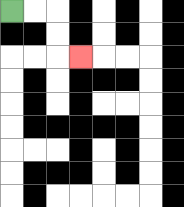{'start': '[0, 0]', 'end': '[3, 2]', 'path_directions': 'R,R,D,D,R', 'path_coordinates': '[[0, 0], [1, 0], [2, 0], [2, 1], [2, 2], [3, 2]]'}